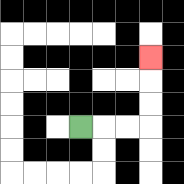{'start': '[3, 5]', 'end': '[6, 2]', 'path_directions': 'R,R,R,U,U,U', 'path_coordinates': '[[3, 5], [4, 5], [5, 5], [6, 5], [6, 4], [6, 3], [6, 2]]'}